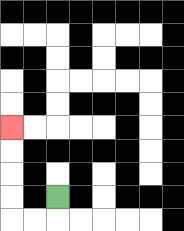{'start': '[2, 8]', 'end': '[0, 5]', 'path_directions': 'D,L,L,U,U,U,U', 'path_coordinates': '[[2, 8], [2, 9], [1, 9], [0, 9], [0, 8], [0, 7], [0, 6], [0, 5]]'}